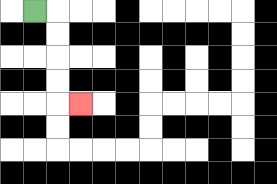{'start': '[1, 0]', 'end': '[3, 4]', 'path_directions': 'R,D,D,D,D,R', 'path_coordinates': '[[1, 0], [2, 0], [2, 1], [2, 2], [2, 3], [2, 4], [3, 4]]'}